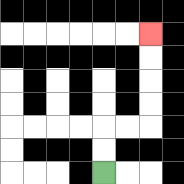{'start': '[4, 7]', 'end': '[6, 1]', 'path_directions': 'U,U,R,R,U,U,U,U', 'path_coordinates': '[[4, 7], [4, 6], [4, 5], [5, 5], [6, 5], [6, 4], [6, 3], [6, 2], [6, 1]]'}